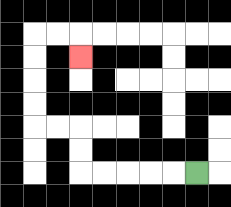{'start': '[8, 7]', 'end': '[3, 2]', 'path_directions': 'L,L,L,L,L,U,U,L,L,U,U,U,U,R,R,D', 'path_coordinates': '[[8, 7], [7, 7], [6, 7], [5, 7], [4, 7], [3, 7], [3, 6], [3, 5], [2, 5], [1, 5], [1, 4], [1, 3], [1, 2], [1, 1], [2, 1], [3, 1], [3, 2]]'}